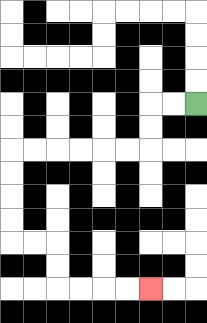{'start': '[8, 4]', 'end': '[6, 12]', 'path_directions': 'L,L,D,D,L,L,L,L,L,L,D,D,D,D,R,R,D,D,R,R,R,R', 'path_coordinates': '[[8, 4], [7, 4], [6, 4], [6, 5], [6, 6], [5, 6], [4, 6], [3, 6], [2, 6], [1, 6], [0, 6], [0, 7], [0, 8], [0, 9], [0, 10], [1, 10], [2, 10], [2, 11], [2, 12], [3, 12], [4, 12], [5, 12], [6, 12]]'}